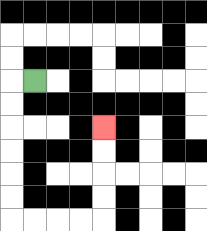{'start': '[1, 3]', 'end': '[4, 5]', 'path_directions': 'L,D,D,D,D,D,D,R,R,R,R,U,U,U,U', 'path_coordinates': '[[1, 3], [0, 3], [0, 4], [0, 5], [0, 6], [0, 7], [0, 8], [0, 9], [1, 9], [2, 9], [3, 9], [4, 9], [4, 8], [4, 7], [4, 6], [4, 5]]'}